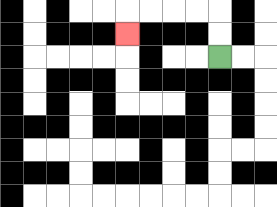{'start': '[9, 2]', 'end': '[5, 1]', 'path_directions': 'U,U,L,L,L,L,D', 'path_coordinates': '[[9, 2], [9, 1], [9, 0], [8, 0], [7, 0], [6, 0], [5, 0], [5, 1]]'}